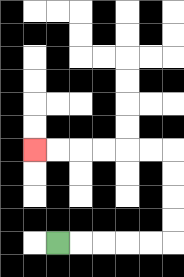{'start': '[2, 10]', 'end': '[1, 6]', 'path_directions': 'R,R,R,R,R,U,U,U,U,L,L,L,L,L,L', 'path_coordinates': '[[2, 10], [3, 10], [4, 10], [5, 10], [6, 10], [7, 10], [7, 9], [7, 8], [7, 7], [7, 6], [6, 6], [5, 6], [4, 6], [3, 6], [2, 6], [1, 6]]'}